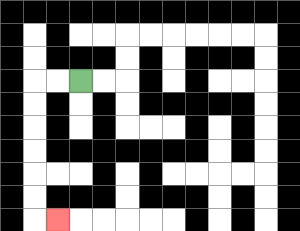{'start': '[3, 3]', 'end': '[2, 9]', 'path_directions': 'L,L,D,D,D,D,D,D,R', 'path_coordinates': '[[3, 3], [2, 3], [1, 3], [1, 4], [1, 5], [1, 6], [1, 7], [1, 8], [1, 9], [2, 9]]'}